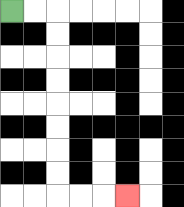{'start': '[0, 0]', 'end': '[5, 8]', 'path_directions': 'R,R,D,D,D,D,D,D,D,D,R,R,R', 'path_coordinates': '[[0, 0], [1, 0], [2, 0], [2, 1], [2, 2], [2, 3], [2, 4], [2, 5], [2, 6], [2, 7], [2, 8], [3, 8], [4, 8], [5, 8]]'}